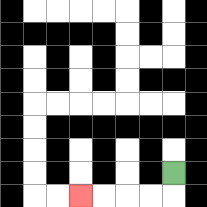{'start': '[7, 7]', 'end': '[3, 8]', 'path_directions': 'D,L,L,L,L', 'path_coordinates': '[[7, 7], [7, 8], [6, 8], [5, 8], [4, 8], [3, 8]]'}